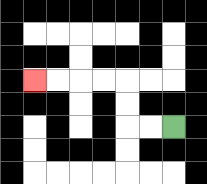{'start': '[7, 5]', 'end': '[1, 3]', 'path_directions': 'L,L,U,U,L,L,L,L', 'path_coordinates': '[[7, 5], [6, 5], [5, 5], [5, 4], [5, 3], [4, 3], [3, 3], [2, 3], [1, 3]]'}